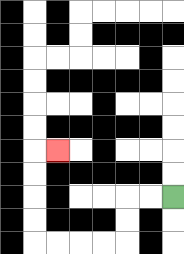{'start': '[7, 8]', 'end': '[2, 6]', 'path_directions': 'L,L,D,D,L,L,L,L,U,U,U,U,R', 'path_coordinates': '[[7, 8], [6, 8], [5, 8], [5, 9], [5, 10], [4, 10], [3, 10], [2, 10], [1, 10], [1, 9], [1, 8], [1, 7], [1, 6], [2, 6]]'}